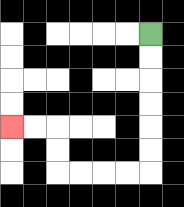{'start': '[6, 1]', 'end': '[0, 5]', 'path_directions': 'D,D,D,D,D,D,L,L,L,L,U,U,L,L', 'path_coordinates': '[[6, 1], [6, 2], [6, 3], [6, 4], [6, 5], [6, 6], [6, 7], [5, 7], [4, 7], [3, 7], [2, 7], [2, 6], [2, 5], [1, 5], [0, 5]]'}